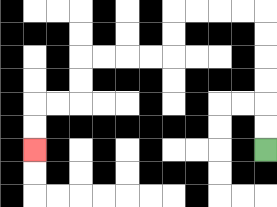{'start': '[11, 6]', 'end': '[1, 6]', 'path_directions': 'U,U,U,U,U,U,L,L,L,L,D,D,L,L,L,L,D,D,L,L,D,D', 'path_coordinates': '[[11, 6], [11, 5], [11, 4], [11, 3], [11, 2], [11, 1], [11, 0], [10, 0], [9, 0], [8, 0], [7, 0], [7, 1], [7, 2], [6, 2], [5, 2], [4, 2], [3, 2], [3, 3], [3, 4], [2, 4], [1, 4], [1, 5], [1, 6]]'}